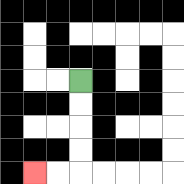{'start': '[3, 3]', 'end': '[1, 7]', 'path_directions': 'D,D,D,D,L,L', 'path_coordinates': '[[3, 3], [3, 4], [3, 5], [3, 6], [3, 7], [2, 7], [1, 7]]'}